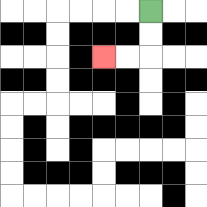{'start': '[6, 0]', 'end': '[4, 2]', 'path_directions': 'D,D,L,L', 'path_coordinates': '[[6, 0], [6, 1], [6, 2], [5, 2], [4, 2]]'}